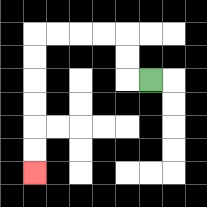{'start': '[6, 3]', 'end': '[1, 7]', 'path_directions': 'L,U,U,L,L,L,L,D,D,D,D,D,D', 'path_coordinates': '[[6, 3], [5, 3], [5, 2], [5, 1], [4, 1], [3, 1], [2, 1], [1, 1], [1, 2], [1, 3], [1, 4], [1, 5], [1, 6], [1, 7]]'}